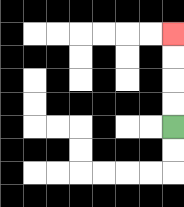{'start': '[7, 5]', 'end': '[7, 1]', 'path_directions': 'U,U,U,U', 'path_coordinates': '[[7, 5], [7, 4], [7, 3], [7, 2], [7, 1]]'}